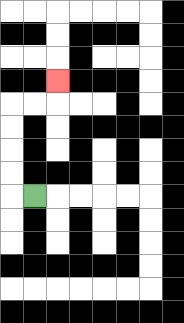{'start': '[1, 8]', 'end': '[2, 3]', 'path_directions': 'L,U,U,U,U,R,R,U', 'path_coordinates': '[[1, 8], [0, 8], [0, 7], [0, 6], [0, 5], [0, 4], [1, 4], [2, 4], [2, 3]]'}